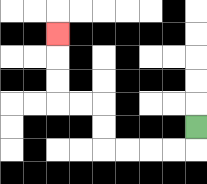{'start': '[8, 5]', 'end': '[2, 1]', 'path_directions': 'D,L,L,L,L,U,U,L,L,U,U,U', 'path_coordinates': '[[8, 5], [8, 6], [7, 6], [6, 6], [5, 6], [4, 6], [4, 5], [4, 4], [3, 4], [2, 4], [2, 3], [2, 2], [2, 1]]'}